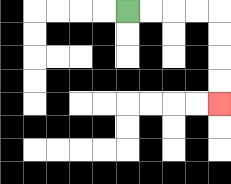{'start': '[5, 0]', 'end': '[9, 4]', 'path_directions': 'R,R,R,R,D,D,D,D', 'path_coordinates': '[[5, 0], [6, 0], [7, 0], [8, 0], [9, 0], [9, 1], [9, 2], [9, 3], [9, 4]]'}